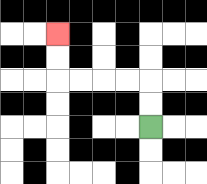{'start': '[6, 5]', 'end': '[2, 1]', 'path_directions': 'U,U,L,L,L,L,U,U', 'path_coordinates': '[[6, 5], [6, 4], [6, 3], [5, 3], [4, 3], [3, 3], [2, 3], [2, 2], [2, 1]]'}